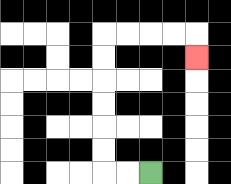{'start': '[6, 7]', 'end': '[8, 2]', 'path_directions': 'L,L,U,U,U,U,U,U,R,R,R,R,D', 'path_coordinates': '[[6, 7], [5, 7], [4, 7], [4, 6], [4, 5], [4, 4], [4, 3], [4, 2], [4, 1], [5, 1], [6, 1], [7, 1], [8, 1], [8, 2]]'}